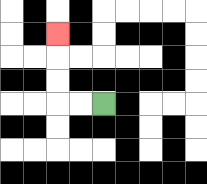{'start': '[4, 4]', 'end': '[2, 1]', 'path_directions': 'L,L,U,U,U', 'path_coordinates': '[[4, 4], [3, 4], [2, 4], [2, 3], [2, 2], [2, 1]]'}